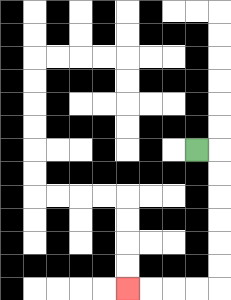{'start': '[8, 6]', 'end': '[5, 12]', 'path_directions': 'R,D,D,D,D,D,D,L,L,L,L', 'path_coordinates': '[[8, 6], [9, 6], [9, 7], [9, 8], [9, 9], [9, 10], [9, 11], [9, 12], [8, 12], [7, 12], [6, 12], [5, 12]]'}